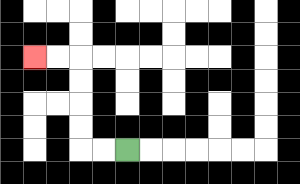{'start': '[5, 6]', 'end': '[1, 2]', 'path_directions': 'L,L,U,U,U,U,L,L', 'path_coordinates': '[[5, 6], [4, 6], [3, 6], [3, 5], [3, 4], [3, 3], [3, 2], [2, 2], [1, 2]]'}